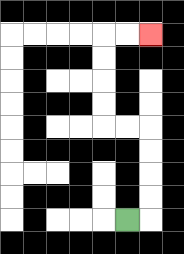{'start': '[5, 9]', 'end': '[6, 1]', 'path_directions': 'R,U,U,U,U,L,L,U,U,U,U,R,R', 'path_coordinates': '[[5, 9], [6, 9], [6, 8], [6, 7], [6, 6], [6, 5], [5, 5], [4, 5], [4, 4], [4, 3], [4, 2], [4, 1], [5, 1], [6, 1]]'}